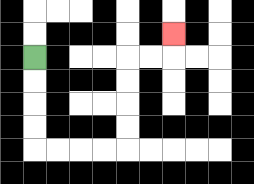{'start': '[1, 2]', 'end': '[7, 1]', 'path_directions': 'D,D,D,D,R,R,R,R,U,U,U,U,R,R,U', 'path_coordinates': '[[1, 2], [1, 3], [1, 4], [1, 5], [1, 6], [2, 6], [3, 6], [4, 6], [5, 6], [5, 5], [5, 4], [5, 3], [5, 2], [6, 2], [7, 2], [7, 1]]'}